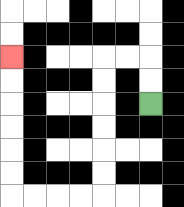{'start': '[6, 4]', 'end': '[0, 2]', 'path_directions': 'U,U,L,L,D,D,D,D,D,D,L,L,L,L,U,U,U,U,U,U', 'path_coordinates': '[[6, 4], [6, 3], [6, 2], [5, 2], [4, 2], [4, 3], [4, 4], [4, 5], [4, 6], [4, 7], [4, 8], [3, 8], [2, 8], [1, 8], [0, 8], [0, 7], [0, 6], [0, 5], [0, 4], [0, 3], [0, 2]]'}